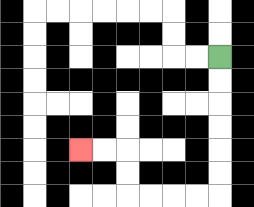{'start': '[9, 2]', 'end': '[3, 6]', 'path_directions': 'D,D,D,D,D,D,L,L,L,L,U,U,L,L', 'path_coordinates': '[[9, 2], [9, 3], [9, 4], [9, 5], [9, 6], [9, 7], [9, 8], [8, 8], [7, 8], [6, 8], [5, 8], [5, 7], [5, 6], [4, 6], [3, 6]]'}